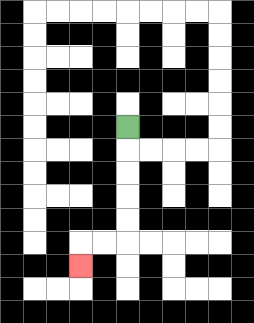{'start': '[5, 5]', 'end': '[3, 11]', 'path_directions': 'D,D,D,D,D,L,L,D', 'path_coordinates': '[[5, 5], [5, 6], [5, 7], [5, 8], [5, 9], [5, 10], [4, 10], [3, 10], [3, 11]]'}